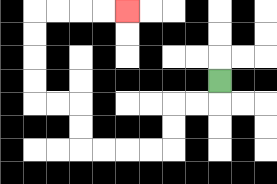{'start': '[9, 3]', 'end': '[5, 0]', 'path_directions': 'D,L,L,D,D,L,L,L,L,U,U,L,L,U,U,U,U,R,R,R,R', 'path_coordinates': '[[9, 3], [9, 4], [8, 4], [7, 4], [7, 5], [7, 6], [6, 6], [5, 6], [4, 6], [3, 6], [3, 5], [3, 4], [2, 4], [1, 4], [1, 3], [1, 2], [1, 1], [1, 0], [2, 0], [3, 0], [4, 0], [5, 0]]'}